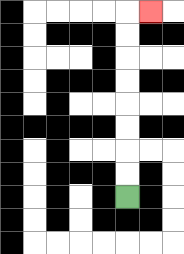{'start': '[5, 8]', 'end': '[6, 0]', 'path_directions': 'U,U,U,U,U,U,U,U,R', 'path_coordinates': '[[5, 8], [5, 7], [5, 6], [5, 5], [5, 4], [5, 3], [5, 2], [5, 1], [5, 0], [6, 0]]'}